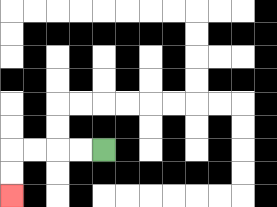{'start': '[4, 6]', 'end': '[0, 8]', 'path_directions': 'L,L,L,L,D,D', 'path_coordinates': '[[4, 6], [3, 6], [2, 6], [1, 6], [0, 6], [0, 7], [0, 8]]'}